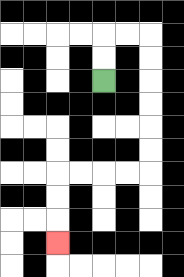{'start': '[4, 3]', 'end': '[2, 10]', 'path_directions': 'U,U,R,R,D,D,D,D,D,D,L,L,L,L,D,D,D', 'path_coordinates': '[[4, 3], [4, 2], [4, 1], [5, 1], [6, 1], [6, 2], [6, 3], [6, 4], [6, 5], [6, 6], [6, 7], [5, 7], [4, 7], [3, 7], [2, 7], [2, 8], [2, 9], [2, 10]]'}